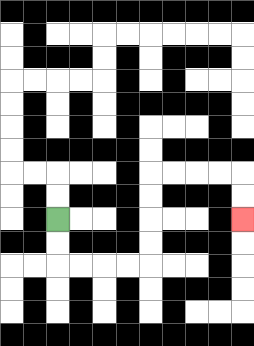{'start': '[2, 9]', 'end': '[10, 9]', 'path_directions': 'D,D,R,R,R,R,U,U,U,U,R,R,R,R,D,D', 'path_coordinates': '[[2, 9], [2, 10], [2, 11], [3, 11], [4, 11], [5, 11], [6, 11], [6, 10], [6, 9], [6, 8], [6, 7], [7, 7], [8, 7], [9, 7], [10, 7], [10, 8], [10, 9]]'}